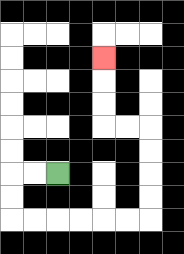{'start': '[2, 7]', 'end': '[4, 2]', 'path_directions': 'L,L,D,D,R,R,R,R,R,R,U,U,U,U,L,L,U,U,U', 'path_coordinates': '[[2, 7], [1, 7], [0, 7], [0, 8], [0, 9], [1, 9], [2, 9], [3, 9], [4, 9], [5, 9], [6, 9], [6, 8], [6, 7], [6, 6], [6, 5], [5, 5], [4, 5], [4, 4], [4, 3], [4, 2]]'}